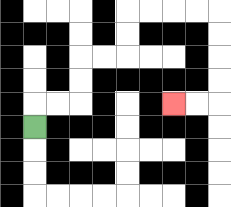{'start': '[1, 5]', 'end': '[7, 4]', 'path_directions': 'U,R,R,U,U,R,R,U,U,R,R,R,R,D,D,D,D,L,L', 'path_coordinates': '[[1, 5], [1, 4], [2, 4], [3, 4], [3, 3], [3, 2], [4, 2], [5, 2], [5, 1], [5, 0], [6, 0], [7, 0], [8, 0], [9, 0], [9, 1], [9, 2], [9, 3], [9, 4], [8, 4], [7, 4]]'}